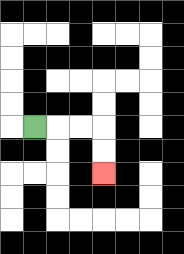{'start': '[1, 5]', 'end': '[4, 7]', 'path_directions': 'R,R,R,D,D', 'path_coordinates': '[[1, 5], [2, 5], [3, 5], [4, 5], [4, 6], [4, 7]]'}